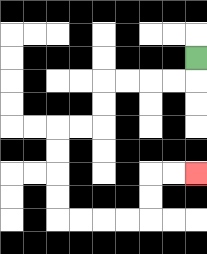{'start': '[8, 2]', 'end': '[8, 7]', 'path_directions': 'D,L,L,L,L,D,D,L,L,D,D,D,D,R,R,R,R,U,U,R,R', 'path_coordinates': '[[8, 2], [8, 3], [7, 3], [6, 3], [5, 3], [4, 3], [4, 4], [4, 5], [3, 5], [2, 5], [2, 6], [2, 7], [2, 8], [2, 9], [3, 9], [4, 9], [5, 9], [6, 9], [6, 8], [6, 7], [7, 7], [8, 7]]'}